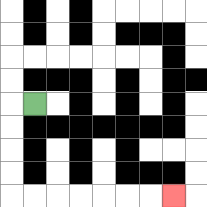{'start': '[1, 4]', 'end': '[7, 8]', 'path_directions': 'L,D,D,D,D,R,R,R,R,R,R,R', 'path_coordinates': '[[1, 4], [0, 4], [0, 5], [0, 6], [0, 7], [0, 8], [1, 8], [2, 8], [3, 8], [4, 8], [5, 8], [6, 8], [7, 8]]'}